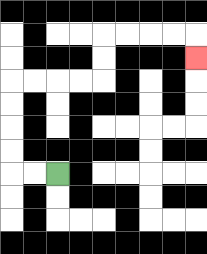{'start': '[2, 7]', 'end': '[8, 2]', 'path_directions': 'L,L,U,U,U,U,R,R,R,R,U,U,R,R,R,R,D', 'path_coordinates': '[[2, 7], [1, 7], [0, 7], [0, 6], [0, 5], [0, 4], [0, 3], [1, 3], [2, 3], [3, 3], [4, 3], [4, 2], [4, 1], [5, 1], [6, 1], [7, 1], [8, 1], [8, 2]]'}